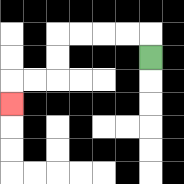{'start': '[6, 2]', 'end': '[0, 4]', 'path_directions': 'U,L,L,L,L,D,D,L,L,D', 'path_coordinates': '[[6, 2], [6, 1], [5, 1], [4, 1], [3, 1], [2, 1], [2, 2], [2, 3], [1, 3], [0, 3], [0, 4]]'}